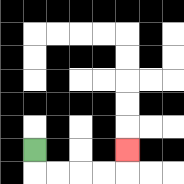{'start': '[1, 6]', 'end': '[5, 6]', 'path_directions': 'D,R,R,R,R,U', 'path_coordinates': '[[1, 6], [1, 7], [2, 7], [3, 7], [4, 7], [5, 7], [5, 6]]'}